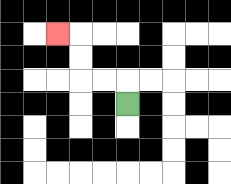{'start': '[5, 4]', 'end': '[2, 1]', 'path_directions': 'U,L,L,U,U,L', 'path_coordinates': '[[5, 4], [5, 3], [4, 3], [3, 3], [3, 2], [3, 1], [2, 1]]'}